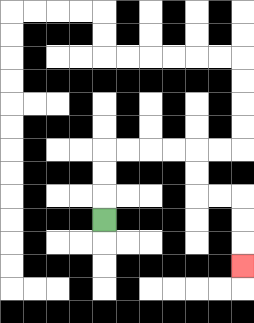{'start': '[4, 9]', 'end': '[10, 11]', 'path_directions': 'U,U,U,R,R,R,R,D,D,R,R,D,D,D', 'path_coordinates': '[[4, 9], [4, 8], [4, 7], [4, 6], [5, 6], [6, 6], [7, 6], [8, 6], [8, 7], [8, 8], [9, 8], [10, 8], [10, 9], [10, 10], [10, 11]]'}